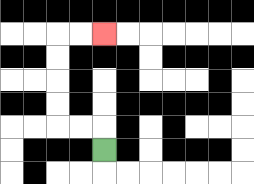{'start': '[4, 6]', 'end': '[4, 1]', 'path_directions': 'U,L,L,U,U,U,U,R,R', 'path_coordinates': '[[4, 6], [4, 5], [3, 5], [2, 5], [2, 4], [2, 3], [2, 2], [2, 1], [3, 1], [4, 1]]'}